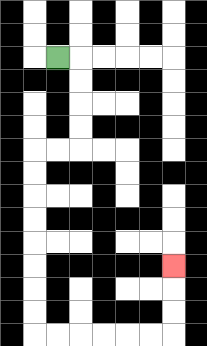{'start': '[2, 2]', 'end': '[7, 11]', 'path_directions': 'R,D,D,D,D,L,L,D,D,D,D,D,D,D,D,R,R,R,R,R,R,U,U,U', 'path_coordinates': '[[2, 2], [3, 2], [3, 3], [3, 4], [3, 5], [3, 6], [2, 6], [1, 6], [1, 7], [1, 8], [1, 9], [1, 10], [1, 11], [1, 12], [1, 13], [1, 14], [2, 14], [3, 14], [4, 14], [5, 14], [6, 14], [7, 14], [7, 13], [7, 12], [7, 11]]'}